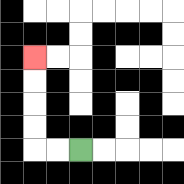{'start': '[3, 6]', 'end': '[1, 2]', 'path_directions': 'L,L,U,U,U,U', 'path_coordinates': '[[3, 6], [2, 6], [1, 6], [1, 5], [1, 4], [1, 3], [1, 2]]'}